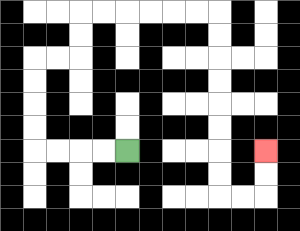{'start': '[5, 6]', 'end': '[11, 6]', 'path_directions': 'L,L,L,L,U,U,U,U,R,R,U,U,R,R,R,R,R,R,D,D,D,D,D,D,D,D,R,R,U,U', 'path_coordinates': '[[5, 6], [4, 6], [3, 6], [2, 6], [1, 6], [1, 5], [1, 4], [1, 3], [1, 2], [2, 2], [3, 2], [3, 1], [3, 0], [4, 0], [5, 0], [6, 0], [7, 0], [8, 0], [9, 0], [9, 1], [9, 2], [9, 3], [9, 4], [9, 5], [9, 6], [9, 7], [9, 8], [10, 8], [11, 8], [11, 7], [11, 6]]'}